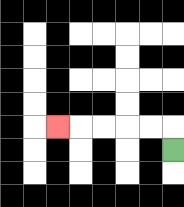{'start': '[7, 6]', 'end': '[2, 5]', 'path_directions': 'U,L,L,L,L,L', 'path_coordinates': '[[7, 6], [7, 5], [6, 5], [5, 5], [4, 5], [3, 5], [2, 5]]'}